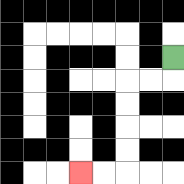{'start': '[7, 2]', 'end': '[3, 7]', 'path_directions': 'D,L,L,D,D,D,D,L,L', 'path_coordinates': '[[7, 2], [7, 3], [6, 3], [5, 3], [5, 4], [5, 5], [5, 6], [5, 7], [4, 7], [3, 7]]'}